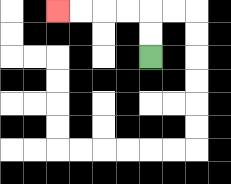{'start': '[6, 2]', 'end': '[2, 0]', 'path_directions': 'U,U,L,L,L,L', 'path_coordinates': '[[6, 2], [6, 1], [6, 0], [5, 0], [4, 0], [3, 0], [2, 0]]'}